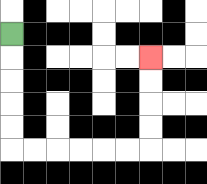{'start': '[0, 1]', 'end': '[6, 2]', 'path_directions': 'D,D,D,D,D,R,R,R,R,R,R,U,U,U,U', 'path_coordinates': '[[0, 1], [0, 2], [0, 3], [0, 4], [0, 5], [0, 6], [1, 6], [2, 6], [3, 6], [4, 6], [5, 6], [6, 6], [6, 5], [6, 4], [6, 3], [6, 2]]'}